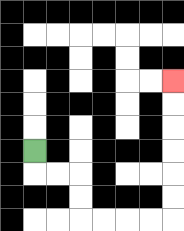{'start': '[1, 6]', 'end': '[7, 3]', 'path_directions': 'D,R,R,D,D,R,R,R,R,U,U,U,U,U,U', 'path_coordinates': '[[1, 6], [1, 7], [2, 7], [3, 7], [3, 8], [3, 9], [4, 9], [5, 9], [6, 9], [7, 9], [7, 8], [7, 7], [7, 6], [7, 5], [7, 4], [7, 3]]'}